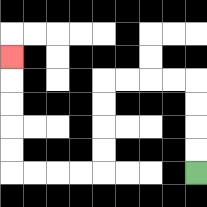{'start': '[8, 7]', 'end': '[0, 2]', 'path_directions': 'U,U,U,U,L,L,L,L,D,D,D,D,L,L,L,L,U,U,U,U,U', 'path_coordinates': '[[8, 7], [8, 6], [8, 5], [8, 4], [8, 3], [7, 3], [6, 3], [5, 3], [4, 3], [4, 4], [4, 5], [4, 6], [4, 7], [3, 7], [2, 7], [1, 7], [0, 7], [0, 6], [0, 5], [0, 4], [0, 3], [0, 2]]'}